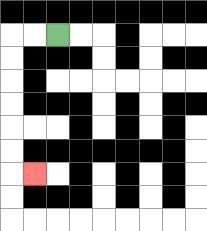{'start': '[2, 1]', 'end': '[1, 7]', 'path_directions': 'L,L,D,D,D,D,D,D,R', 'path_coordinates': '[[2, 1], [1, 1], [0, 1], [0, 2], [0, 3], [0, 4], [0, 5], [0, 6], [0, 7], [1, 7]]'}